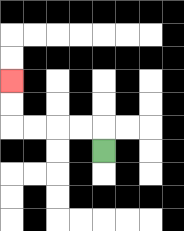{'start': '[4, 6]', 'end': '[0, 3]', 'path_directions': 'U,L,L,L,L,U,U', 'path_coordinates': '[[4, 6], [4, 5], [3, 5], [2, 5], [1, 5], [0, 5], [0, 4], [0, 3]]'}